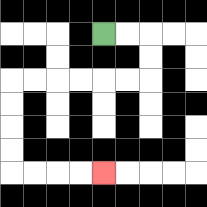{'start': '[4, 1]', 'end': '[4, 7]', 'path_directions': 'R,R,D,D,L,L,L,L,L,L,D,D,D,D,R,R,R,R', 'path_coordinates': '[[4, 1], [5, 1], [6, 1], [6, 2], [6, 3], [5, 3], [4, 3], [3, 3], [2, 3], [1, 3], [0, 3], [0, 4], [0, 5], [0, 6], [0, 7], [1, 7], [2, 7], [3, 7], [4, 7]]'}